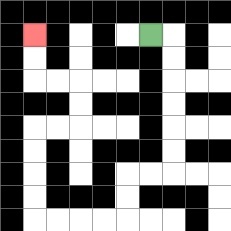{'start': '[6, 1]', 'end': '[1, 1]', 'path_directions': 'R,D,D,D,D,D,D,L,L,D,D,L,L,L,L,U,U,U,U,R,R,U,U,L,L,U,U', 'path_coordinates': '[[6, 1], [7, 1], [7, 2], [7, 3], [7, 4], [7, 5], [7, 6], [7, 7], [6, 7], [5, 7], [5, 8], [5, 9], [4, 9], [3, 9], [2, 9], [1, 9], [1, 8], [1, 7], [1, 6], [1, 5], [2, 5], [3, 5], [3, 4], [3, 3], [2, 3], [1, 3], [1, 2], [1, 1]]'}